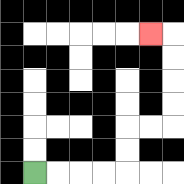{'start': '[1, 7]', 'end': '[6, 1]', 'path_directions': 'R,R,R,R,U,U,R,R,U,U,U,U,L', 'path_coordinates': '[[1, 7], [2, 7], [3, 7], [4, 7], [5, 7], [5, 6], [5, 5], [6, 5], [7, 5], [7, 4], [7, 3], [7, 2], [7, 1], [6, 1]]'}